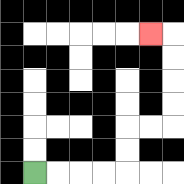{'start': '[1, 7]', 'end': '[6, 1]', 'path_directions': 'R,R,R,R,U,U,R,R,U,U,U,U,L', 'path_coordinates': '[[1, 7], [2, 7], [3, 7], [4, 7], [5, 7], [5, 6], [5, 5], [6, 5], [7, 5], [7, 4], [7, 3], [7, 2], [7, 1], [6, 1]]'}